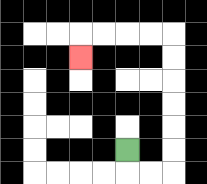{'start': '[5, 6]', 'end': '[3, 2]', 'path_directions': 'D,R,R,U,U,U,U,U,U,L,L,L,L,D', 'path_coordinates': '[[5, 6], [5, 7], [6, 7], [7, 7], [7, 6], [7, 5], [7, 4], [7, 3], [7, 2], [7, 1], [6, 1], [5, 1], [4, 1], [3, 1], [3, 2]]'}